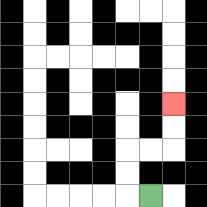{'start': '[6, 8]', 'end': '[7, 4]', 'path_directions': 'L,U,U,R,R,U,U', 'path_coordinates': '[[6, 8], [5, 8], [5, 7], [5, 6], [6, 6], [7, 6], [7, 5], [7, 4]]'}